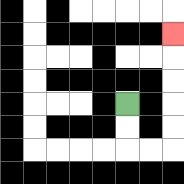{'start': '[5, 4]', 'end': '[7, 1]', 'path_directions': 'D,D,R,R,U,U,U,U,U', 'path_coordinates': '[[5, 4], [5, 5], [5, 6], [6, 6], [7, 6], [7, 5], [7, 4], [7, 3], [7, 2], [7, 1]]'}